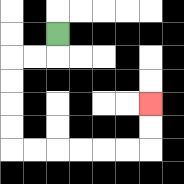{'start': '[2, 1]', 'end': '[6, 4]', 'path_directions': 'D,L,L,D,D,D,D,R,R,R,R,R,R,U,U', 'path_coordinates': '[[2, 1], [2, 2], [1, 2], [0, 2], [0, 3], [0, 4], [0, 5], [0, 6], [1, 6], [2, 6], [3, 6], [4, 6], [5, 6], [6, 6], [6, 5], [6, 4]]'}